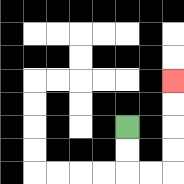{'start': '[5, 5]', 'end': '[7, 3]', 'path_directions': 'D,D,R,R,U,U,U,U', 'path_coordinates': '[[5, 5], [5, 6], [5, 7], [6, 7], [7, 7], [7, 6], [7, 5], [7, 4], [7, 3]]'}